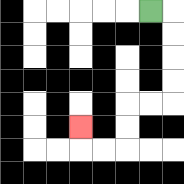{'start': '[6, 0]', 'end': '[3, 5]', 'path_directions': 'R,D,D,D,D,L,L,D,D,L,L,U', 'path_coordinates': '[[6, 0], [7, 0], [7, 1], [7, 2], [7, 3], [7, 4], [6, 4], [5, 4], [5, 5], [5, 6], [4, 6], [3, 6], [3, 5]]'}